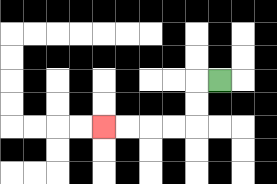{'start': '[9, 3]', 'end': '[4, 5]', 'path_directions': 'L,D,D,L,L,L,L', 'path_coordinates': '[[9, 3], [8, 3], [8, 4], [8, 5], [7, 5], [6, 5], [5, 5], [4, 5]]'}